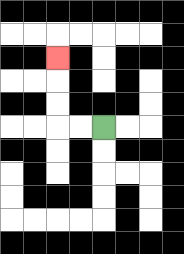{'start': '[4, 5]', 'end': '[2, 2]', 'path_directions': 'L,L,U,U,U', 'path_coordinates': '[[4, 5], [3, 5], [2, 5], [2, 4], [2, 3], [2, 2]]'}